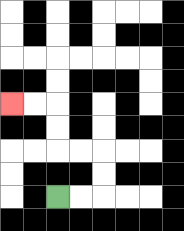{'start': '[2, 8]', 'end': '[0, 4]', 'path_directions': 'R,R,U,U,L,L,U,U,L,L', 'path_coordinates': '[[2, 8], [3, 8], [4, 8], [4, 7], [4, 6], [3, 6], [2, 6], [2, 5], [2, 4], [1, 4], [0, 4]]'}